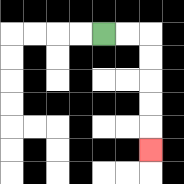{'start': '[4, 1]', 'end': '[6, 6]', 'path_directions': 'R,R,D,D,D,D,D', 'path_coordinates': '[[4, 1], [5, 1], [6, 1], [6, 2], [6, 3], [6, 4], [6, 5], [6, 6]]'}